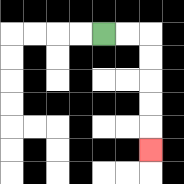{'start': '[4, 1]', 'end': '[6, 6]', 'path_directions': 'R,R,D,D,D,D,D', 'path_coordinates': '[[4, 1], [5, 1], [6, 1], [6, 2], [6, 3], [6, 4], [6, 5], [6, 6]]'}